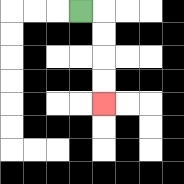{'start': '[3, 0]', 'end': '[4, 4]', 'path_directions': 'R,D,D,D,D', 'path_coordinates': '[[3, 0], [4, 0], [4, 1], [4, 2], [4, 3], [4, 4]]'}